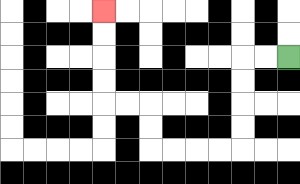{'start': '[12, 2]', 'end': '[4, 0]', 'path_directions': 'L,L,D,D,D,D,L,L,L,L,U,U,L,L,U,U,U,U', 'path_coordinates': '[[12, 2], [11, 2], [10, 2], [10, 3], [10, 4], [10, 5], [10, 6], [9, 6], [8, 6], [7, 6], [6, 6], [6, 5], [6, 4], [5, 4], [4, 4], [4, 3], [4, 2], [4, 1], [4, 0]]'}